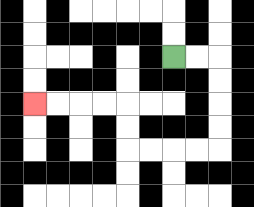{'start': '[7, 2]', 'end': '[1, 4]', 'path_directions': 'R,R,D,D,D,D,L,L,L,L,U,U,L,L,L,L', 'path_coordinates': '[[7, 2], [8, 2], [9, 2], [9, 3], [9, 4], [9, 5], [9, 6], [8, 6], [7, 6], [6, 6], [5, 6], [5, 5], [5, 4], [4, 4], [3, 4], [2, 4], [1, 4]]'}